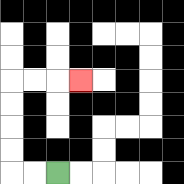{'start': '[2, 7]', 'end': '[3, 3]', 'path_directions': 'L,L,U,U,U,U,R,R,R', 'path_coordinates': '[[2, 7], [1, 7], [0, 7], [0, 6], [0, 5], [0, 4], [0, 3], [1, 3], [2, 3], [3, 3]]'}